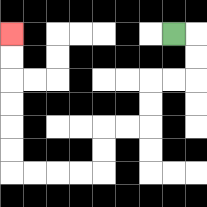{'start': '[7, 1]', 'end': '[0, 1]', 'path_directions': 'R,D,D,L,L,D,D,L,L,D,D,L,L,L,L,U,U,U,U,U,U', 'path_coordinates': '[[7, 1], [8, 1], [8, 2], [8, 3], [7, 3], [6, 3], [6, 4], [6, 5], [5, 5], [4, 5], [4, 6], [4, 7], [3, 7], [2, 7], [1, 7], [0, 7], [0, 6], [0, 5], [0, 4], [0, 3], [0, 2], [0, 1]]'}